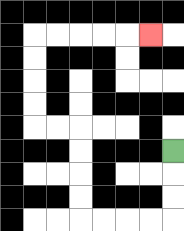{'start': '[7, 6]', 'end': '[6, 1]', 'path_directions': 'D,D,D,L,L,L,L,U,U,U,U,L,L,U,U,U,U,R,R,R,R,R', 'path_coordinates': '[[7, 6], [7, 7], [7, 8], [7, 9], [6, 9], [5, 9], [4, 9], [3, 9], [3, 8], [3, 7], [3, 6], [3, 5], [2, 5], [1, 5], [1, 4], [1, 3], [1, 2], [1, 1], [2, 1], [3, 1], [4, 1], [5, 1], [6, 1]]'}